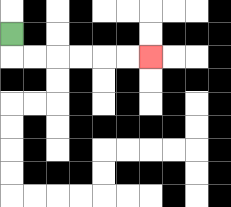{'start': '[0, 1]', 'end': '[6, 2]', 'path_directions': 'D,R,R,R,R,R,R', 'path_coordinates': '[[0, 1], [0, 2], [1, 2], [2, 2], [3, 2], [4, 2], [5, 2], [6, 2]]'}